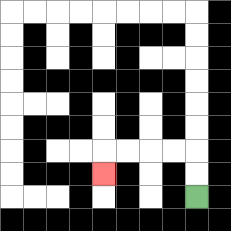{'start': '[8, 8]', 'end': '[4, 7]', 'path_directions': 'U,U,L,L,L,L,D', 'path_coordinates': '[[8, 8], [8, 7], [8, 6], [7, 6], [6, 6], [5, 6], [4, 6], [4, 7]]'}